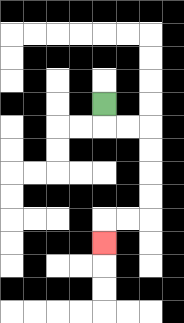{'start': '[4, 4]', 'end': '[4, 10]', 'path_directions': 'D,R,R,D,D,D,D,L,L,D', 'path_coordinates': '[[4, 4], [4, 5], [5, 5], [6, 5], [6, 6], [6, 7], [6, 8], [6, 9], [5, 9], [4, 9], [4, 10]]'}